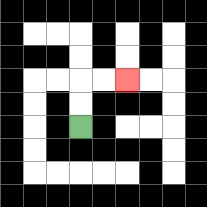{'start': '[3, 5]', 'end': '[5, 3]', 'path_directions': 'U,U,R,R', 'path_coordinates': '[[3, 5], [3, 4], [3, 3], [4, 3], [5, 3]]'}